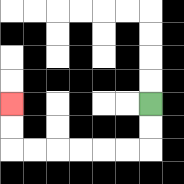{'start': '[6, 4]', 'end': '[0, 4]', 'path_directions': 'D,D,L,L,L,L,L,L,U,U', 'path_coordinates': '[[6, 4], [6, 5], [6, 6], [5, 6], [4, 6], [3, 6], [2, 6], [1, 6], [0, 6], [0, 5], [0, 4]]'}